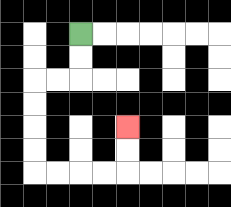{'start': '[3, 1]', 'end': '[5, 5]', 'path_directions': 'D,D,L,L,D,D,D,D,R,R,R,R,U,U', 'path_coordinates': '[[3, 1], [3, 2], [3, 3], [2, 3], [1, 3], [1, 4], [1, 5], [1, 6], [1, 7], [2, 7], [3, 7], [4, 7], [5, 7], [5, 6], [5, 5]]'}